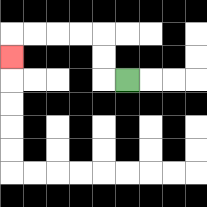{'start': '[5, 3]', 'end': '[0, 2]', 'path_directions': 'L,U,U,L,L,L,L,D', 'path_coordinates': '[[5, 3], [4, 3], [4, 2], [4, 1], [3, 1], [2, 1], [1, 1], [0, 1], [0, 2]]'}